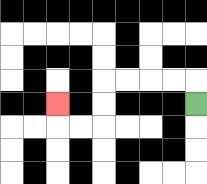{'start': '[8, 4]', 'end': '[2, 4]', 'path_directions': 'U,L,L,L,L,D,D,L,L,U', 'path_coordinates': '[[8, 4], [8, 3], [7, 3], [6, 3], [5, 3], [4, 3], [4, 4], [4, 5], [3, 5], [2, 5], [2, 4]]'}